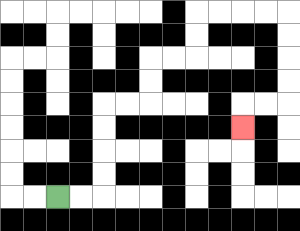{'start': '[2, 8]', 'end': '[10, 5]', 'path_directions': 'R,R,U,U,U,U,R,R,U,U,R,R,U,U,R,R,R,R,D,D,D,D,L,L,D', 'path_coordinates': '[[2, 8], [3, 8], [4, 8], [4, 7], [4, 6], [4, 5], [4, 4], [5, 4], [6, 4], [6, 3], [6, 2], [7, 2], [8, 2], [8, 1], [8, 0], [9, 0], [10, 0], [11, 0], [12, 0], [12, 1], [12, 2], [12, 3], [12, 4], [11, 4], [10, 4], [10, 5]]'}